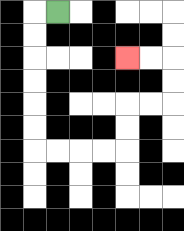{'start': '[2, 0]', 'end': '[5, 2]', 'path_directions': 'L,D,D,D,D,D,D,R,R,R,R,U,U,R,R,U,U,L,L', 'path_coordinates': '[[2, 0], [1, 0], [1, 1], [1, 2], [1, 3], [1, 4], [1, 5], [1, 6], [2, 6], [3, 6], [4, 6], [5, 6], [5, 5], [5, 4], [6, 4], [7, 4], [7, 3], [7, 2], [6, 2], [5, 2]]'}